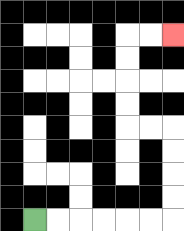{'start': '[1, 9]', 'end': '[7, 1]', 'path_directions': 'R,R,R,R,R,R,U,U,U,U,L,L,U,U,U,U,R,R', 'path_coordinates': '[[1, 9], [2, 9], [3, 9], [4, 9], [5, 9], [6, 9], [7, 9], [7, 8], [7, 7], [7, 6], [7, 5], [6, 5], [5, 5], [5, 4], [5, 3], [5, 2], [5, 1], [6, 1], [7, 1]]'}